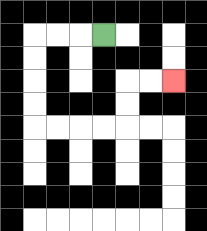{'start': '[4, 1]', 'end': '[7, 3]', 'path_directions': 'L,L,L,D,D,D,D,R,R,R,R,U,U,R,R', 'path_coordinates': '[[4, 1], [3, 1], [2, 1], [1, 1], [1, 2], [1, 3], [1, 4], [1, 5], [2, 5], [3, 5], [4, 5], [5, 5], [5, 4], [5, 3], [6, 3], [7, 3]]'}